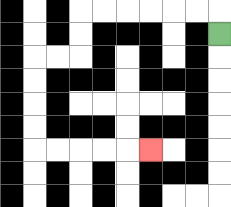{'start': '[9, 1]', 'end': '[6, 6]', 'path_directions': 'U,L,L,L,L,L,L,D,D,L,L,D,D,D,D,R,R,R,R,R', 'path_coordinates': '[[9, 1], [9, 0], [8, 0], [7, 0], [6, 0], [5, 0], [4, 0], [3, 0], [3, 1], [3, 2], [2, 2], [1, 2], [1, 3], [1, 4], [1, 5], [1, 6], [2, 6], [3, 6], [4, 6], [5, 6], [6, 6]]'}